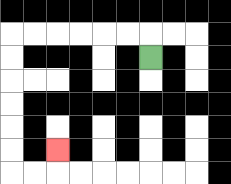{'start': '[6, 2]', 'end': '[2, 6]', 'path_directions': 'U,L,L,L,L,L,L,D,D,D,D,D,D,R,R,U', 'path_coordinates': '[[6, 2], [6, 1], [5, 1], [4, 1], [3, 1], [2, 1], [1, 1], [0, 1], [0, 2], [0, 3], [0, 4], [0, 5], [0, 6], [0, 7], [1, 7], [2, 7], [2, 6]]'}